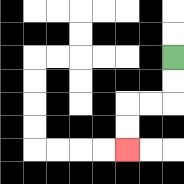{'start': '[7, 2]', 'end': '[5, 6]', 'path_directions': 'D,D,L,L,D,D', 'path_coordinates': '[[7, 2], [7, 3], [7, 4], [6, 4], [5, 4], [5, 5], [5, 6]]'}